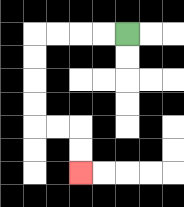{'start': '[5, 1]', 'end': '[3, 7]', 'path_directions': 'L,L,L,L,D,D,D,D,R,R,D,D', 'path_coordinates': '[[5, 1], [4, 1], [3, 1], [2, 1], [1, 1], [1, 2], [1, 3], [1, 4], [1, 5], [2, 5], [3, 5], [3, 6], [3, 7]]'}